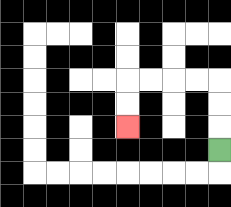{'start': '[9, 6]', 'end': '[5, 5]', 'path_directions': 'U,U,U,L,L,L,L,D,D', 'path_coordinates': '[[9, 6], [9, 5], [9, 4], [9, 3], [8, 3], [7, 3], [6, 3], [5, 3], [5, 4], [5, 5]]'}